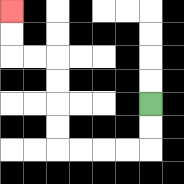{'start': '[6, 4]', 'end': '[0, 0]', 'path_directions': 'D,D,L,L,L,L,U,U,U,U,L,L,U,U', 'path_coordinates': '[[6, 4], [6, 5], [6, 6], [5, 6], [4, 6], [3, 6], [2, 6], [2, 5], [2, 4], [2, 3], [2, 2], [1, 2], [0, 2], [0, 1], [0, 0]]'}